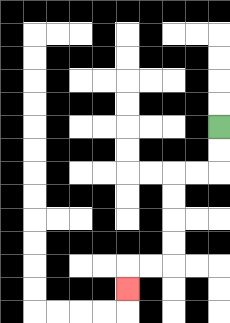{'start': '[9, 5]', 'end': '[5, 12]', 'path_directions': 'D,D,L,L,D,D,D,D,L,L,D', 'path_coordinates': '[[9, 5], [9, 6], [9, 7], [8, 7], [7, 7], [7, 8], [7, 9], [7, 10], [7, 11], [6, 11], [5, 11], [5, 12]]'}